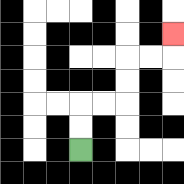{'start': '[3, 6]', 'end': '[7, 1]', 'path_directions': 'U,U,R,R,U,U,R,R,U', 'path_coordinates': '[[3, 6], [3, 5], [3, 4], [4, 4], [5, 4], [5, 3], [5, 2], [6, 2], [7, 2], [7, 1]]'}